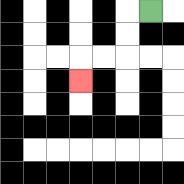{'start': '[6, 0]', 'end': '[3, 3]', 'path_directions': 'L,D,D,L,L,D', 'path_coordinates': '[[6, 0], [5, 0], [5, 1], [5, 2], [4, 2], [3, 2], [3, 3]]'}